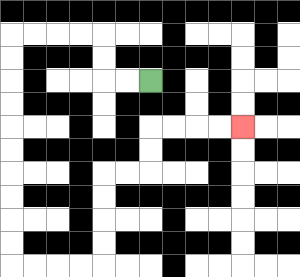{'start': '[6, 3]', 'end': '[10, 5]', 'path_directions': 'L,L,U,U,L,L,L,L,D,D,D,D,D,D,D,D,D,D,R,R,R,R,U,U,U,U,R,R,U,U,R,R,R,R', 'path_coordinates': '[[6, 3], [5, 3], [4, 3], [4, 2], [4, 1], [3, 1], [2, 1], [1, 1], [0, 1], [0, 2], [0, 3], [0, 4], [0, 5], [0, 6], [0, 7], [0, 8], [0, 9], [0, 10], [0, 11], [1, 11], [2, 11], [3, 11], [4, 11], [4, 10], [4, 9], [4, 8], [4, 7], [5, 7], [6, 7], [6, 6], [6, 5], [7, 5], [8, 5], [9, 5], [10, 5]]'}